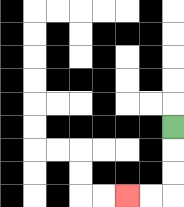{'start': '[7, 5]', 'end': '[5, 8]', 'path_directions': 'D,D,D,L,L', 'path_coordinates': '[[7, 5], [7, 6], [7, 7], [7, 8], [6, 8], [5, 8]]'}